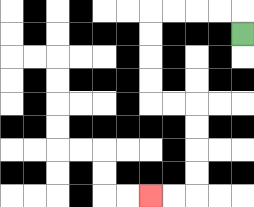{'start': '[10, 1]', 'end': '[6, 8]', 'path_directions': 'U,L,L,L,L,D,D,D,D,R,R,D,D,D,D,L,L', 'path_coordinates': '[[10, 1], [10, 0], [9, 0], [8, 0], [7, 0], [6, 0], [6, 1], [6, 2], [6, 3], [6, 4], [7, 4], [8, 4], [8, 5], [8, 6], [8, 7], [8, 8], [7, 8], [6, 8]]'}